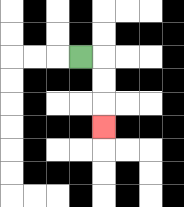{'start': '[3, 2]', 'end': '[4, 5]', 'path_directions': 'R,D,D,D', 'path_coordinates': '[[3, 2], [4, 2], [4, 3], [4, 4], [4, 5]]'}